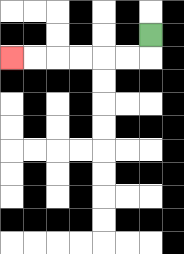{'start': '[6, 1]', 'end': '[0, 2]', 'path_directions': 'D,L,L,L,L,L,L', 'path_coordinates': '[[6, 1], [6, 2], [5, 2], [4, 2], [3, 2], [2, 2], [1, 2], [0, 2]]'}